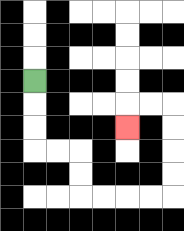{'start': '[1, 3]', 'end': '[5, 5]', 'path_directions': 'D,D,D,R,R,D,D,R,R,R,R,U,U,U,U,L,L,D', 'path_coordinates': '[[1, 3], [1, 4], [1, 5], [1, 6], [2, 6], [3, 6], [3, 7], [3, 8], [4, 8], [5, 8], [6, 8], [7, 8], [7, 7], [7, 6], [7, 5], [7, 4], [6, 4], [5, 4], [5, 5]]'}